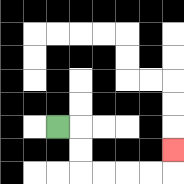{'start': '[2, 5]', 'end': '[7, 6]', 'path_directions': 'R,D,D,R,R,R,R,U', 'path_coordinates': '[[2, 5], [3, 5], [3, 6], [3, 7], [4, 7], [5, 7], [6, 7], [7, 7], [7, 6]]'}